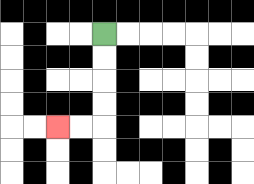{'start': '[4, 1]', 'end': '[2, 5]', 'path_directions': 'D,D,D,D,L,L', 'path_coordinates': '[[4, 1], [4, 2], [4, 3], [4, 4], [4, 5], [3, 5], [2, 5]]'}